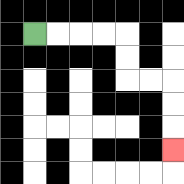{'start': '[1, 1]', 'end': '[7, 6]', 'path_directions': 'R,R,R,R,D,D,R,R,D,D,D', 'path_coordinates': '[[1, 1], [2, 1], [3, 1], [4, 1], [5, 1], [5, 2], [5, 3], [6, 3], [7, 3], [7, 4], [7, 5], [7, 6]]'}